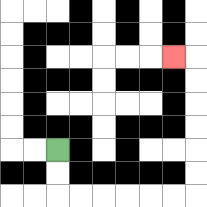{'start': '[2, 6]', 'end': '[7, 2]', 'path_directions': 'D,D,R,R,R,R,R,R,U,U,U,U,U,U,L', 'path_coordinates': '[[2, 6], [2, 7], [2, 8], [3, 8], [4, 8], [5, 8], [6, 8], [7, 8], [8, 8], [8, 7], [8, 6], [8, 5], [8, 4], [8, 3], [8, 2], [7, 2]]'}